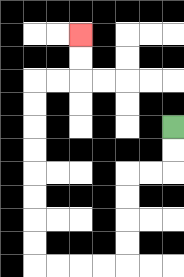{'start': '[7, 5]', 'end': '[3, 1]', 'path_directions': 'D,D,L,L,D,D,D,D,L,L,L,L,U,U,U,U,U,U,U,U,R,R,U,U', 'path_coordinates': '[[7, 5], [7, 6], [7, 7], [6, 7], [5, 7], [5, 8], [5, 9], [5, 10], [5, 11], [4, 11], [3, 11], [2, 11], [1, 11], [1, 10], [1, 9], [1, 8], [1, 7], [1, 6], [1, 5], [1, 4], [1, 3], [2, 3], [3, 3], [3, 2], [3, 1]]'}